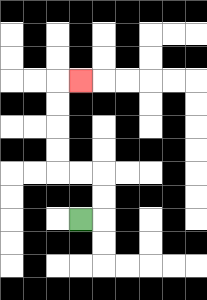{'start': '[3, 9]', 'end': '[3, 3]', 'path_directions': 'R,U,U,L,L,U,U,U,U,R', 'path_coordinates': '[[3, 9], [4, 9], [4, 8], [4, 7], [3, 7], [2, 7], [2, 6], [2, 5], [2, 4], [2, 3], [3, 3]]'}